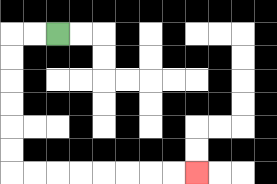{'start': '[2, 1]', 'end': '[8, 7]', 'path_directions': 'L,L,D,D,D,D,D,D,R,R,R,R,R,R,R,R', 'path_coordinates': '[[2, 1], [1, 1], [0, 1], [0, 2], [0, 3], [0, 4], [0, 5], [0, 6], [0, 7], [1, 7], [2, 7], [3, 7], [4, 7], [5, 7], [6, 7], [7, 7], [8, 7]]'}